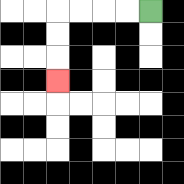{'start': '[6, 0]', 'end': '[2, 3]', 'path_directions': 'L,L,L,L,D,D,D', 'path_coordinates': '[[6, 0], [5, 0], [4, 0], [3, 0], [2, 0], [2, 1], [2, 2], [2, 3]]'}